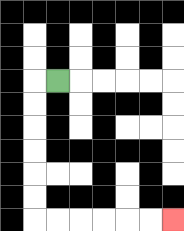{'start': '[2, 3]', 'end': '[7, 9]', 'path_directions': 'L,D,D,D,D,D,D,R,R,R,R,R,R', 'path_coordinates': '[[2, 3], [1, 3], [1, 4], [1, 5], [1, 6], [1, 7], [1, 8], [1, 9], [2, 9], [3, 9], [4, 9], [5, 9], [6, 9], [7, 9]]'}